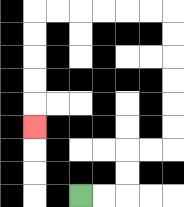{'start': '[3, 8]', 'end': '[1, 5]', 'path_directions': 'R,R,U,U,R,R,U,U,U,U,U,U,L,L,L,L,L,L,D,D,D,D,D', 'path_coordinates': '[[3, 8], [4, 8], [5, 8], [5, 7], [5, 6], [6, 6], [7, 6], [7, 5], [7, 4], [7, 3], [7, 2], [7, 1], [7, 0], [6, 0], [5, 0], [4, 0], [3, 0], [2, 0], [1, 0], [1, 1], [1, 2], [1, 3], [1, 4], [1, 5]]'}